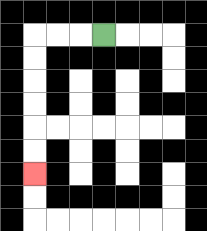{'start': '[4, 1]', 'end': '[1, 7]', 'path_directions': 'L,L,L,D,D,D,D,D,D', 'path_coordinates': '[[4, 1], [3, 1], [2, 1], [1, 1], [1, 2], [1, 3], [1, 4], [1, 5], [1, 6], [1, 7]]'}